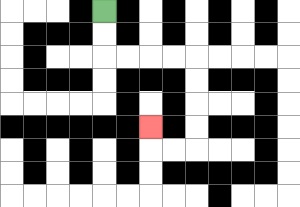{'start': '[4, 0]', 'end': '[6, 5]', 'path_directions': 'D,D,R,R,R,R,D,D,D,D,L,L,U', 'path_coordinates': '[[4, 0], [4, 1], [4, 2], [5, 2], [6, 2], [7, 2], [8, 2], [8, 3], [8, 4], [8, 5], [8, 6], [7, 6], [6, 6], [6, 5]]'}